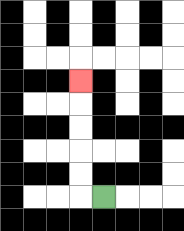{'start': '[4, 8]', 'end': '[3, 3]', 'path_directions': 'L,U,U,U,U,U', 'path_coordinates': '[[4, 8], [3, 8], [3, 7], [3, 6], [3, 5], [3, 4], [3, 3]]'}